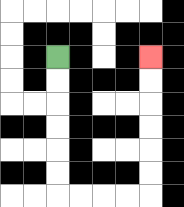{'start': '[2, 2]', 'end': '[6, 2]', 'path_directions': 'D,D,D,D,D,D,R,R,R,R,U,U,U,U,U,U', 'path_coordinates': '[[2, 2], [2, 3], [2, 4], [2, 5], [2, 6], [2, 7], [2, 8], [3, 8], [4, 8], [5, 8], [6, 8], [6, 7], [6, 6], [6, 5], [6, 4], [6, 3], [6, 2]]'}